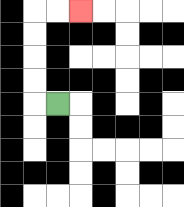{'start': '[2, 4]', 'end': '[3, 0]', 'path_directions': 'L,U,U,U,U,R,R', 'path_coordinates': '[[2, 4], [1, 4], [1, 3], [1, 2], [1, 1], [1, 0], [2, 0], [3, 0]]'}